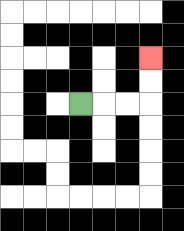{'start': '[3, 4]', 'end': '[6, 2]', 'path_directions': 'R,R,R,U,U', 'path_coordinates': '[[3, 4], [4, 4], [5, 4], [6, 4], [6, 3], [6, 2]]'}